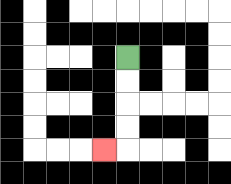{'start': '[5, 2]', 'end': '[4, 6]', 'path_directions': 'D,D,D,D,L', 'path_coordinates': '[[5, 2], [5, 3], [5, 4], [5, 5], [5, 6], [4, 6]]'}